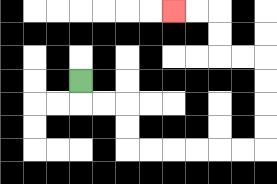{'start': '[3, 3]', 'end': '[7, 0]', 'path_directions': 'D,R,R,D,D,R,R,R,R,R,R,U,U,U,U,L,L,U,U,L,L', 'path_coordinates': '[[3, 3], [3, 4], [4, 4], [5, 4], [5, 5], [5, 6], [6, 6], [7, 6], [8, 6], [9, 6], [10, 6], [11, 6], [11, 5], [11, 4], [11, 3], [11, 2], [10, 2], [9, 2], [9, 1], [9, 0], [8, 0], [7, 0]]'}